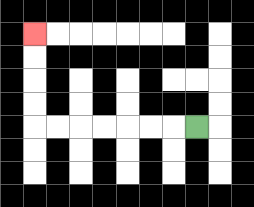{'start': '[8, 5]', 'end': '[1, 1]', 'path_directions': 'L,L,L,L,L,L,L,U,U,U,U', 'path_coordinates': '[[8, 5], [7, 5], [6, 5], [5, 5], [4, 5], [3, 5], [2, 5], [1, 5], [1, 4], [1, 3], [1, 2], [1, 1]]'}